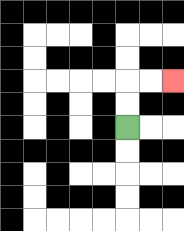{'start': '[5, 5]', 'end': '[7, 3]', 'path_directions': 'U,U,R,R', 'path_coordinates': '[[5, 5], [5, 4], [5, 3], [6, 3], [7, 3]]'}